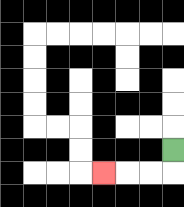{'start': '[7, 6]', 'end': '[4, 7]', 'path_directions': 'D,L,L,L', 'path_coordinates': '[[7, 6], [7, 7], [6, 7], [5, 7], [4, 7]]'}